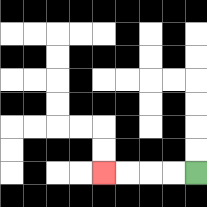{'start': '[8, 7]', 'end': '[4, 7]', 'path_directions': 'L,L,L,L', 'path_coordinates': '[[8, 7], [7, 7], [6, 7], [5, 7], [4, 7]]'}